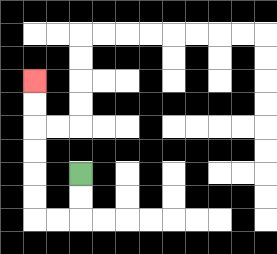{'start': '[3, 7]', 'end': '[1, 3]', 'path_directions': 'D,D,L,L,U,U,U,U,U,U', 'path_coordinates': '[[3, 7], [3, 8], [3, 9], [2, 9], [1, 9], [1, 8], [1, 7], [1, 6], [1, 5], [1, 4], [1, 3]]'}